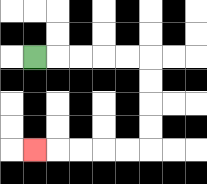{'start': '[1, 2]', 'end': '[1, 6]', 'path_directions': 'R,R,R,R,R,D,D,D,D,L,L,L,L,L', 'path_coordinates': '[[1, 2], [2, 2], [3, 2], [4, 2], [5, 2], [6, 2], [6, 3], [6, 4], [6, 5], [6, 6], [5, 6], [4, 6], [3, 6], [2, 6], [1, 6]]'}